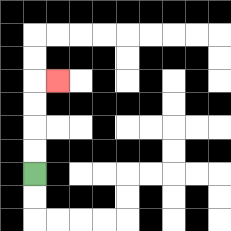{'start': '[1, 7]', 'end': '[2, 3]', 'path_directions': 'U,U,U,U,R', 'path_coordinates': '[[1, 7], [1, 6], [1, 5], [1, 4], [1, 3], [2, 3]]'}